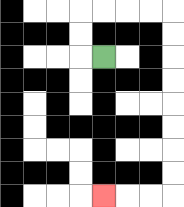{'start': '[4, 2]', 'end': '[4, 8]', 'path_directions': 'L,U,U,R,R,R,R,D,D,D,D,D,D,D,D,L,L,L', 'path_coordinates': '[[4, 2], [3, 2], [3, 1], [3, 0], [4, 0], [5, 0], [6, 0], [7, 0], [7, 1], [7, 2], [7, 3], [7, 4], [7, 5], [7, 6], [7, 7], [7, 8], [6, 8], [5, 8], [4, 8]]'}